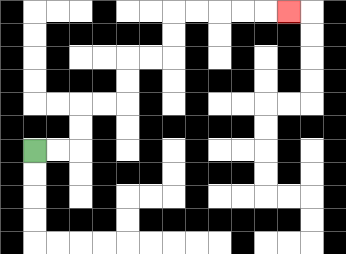{'start': '[1, 6]', 'end': '[12, 0]', 'path_directions': 'R,R,U,U,R,R,U,U,R,R,U,U,R,R,R,R,R', 'path_coordinates': '[[1, 6], [2, 6], [3, 6], [3, 5], [3, 4], [4, 4], [5, 4], [5, 3], [5, 2], [6, 2], [7, 2], [7, 1], [7, 0], [8, 0], [9, 0], [10, 0], [11, 0], [12, 0]]'}